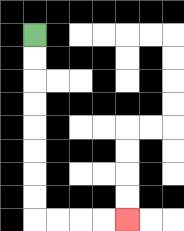{'start': '[1, 1]', 'end': '[5, 9]', 'path_directions': 'D,D,D,D,D,D,D,D,R,R,R,R', 'path_coordinates': '[[1, 1], [1, 2], [1, 3], [1, 4], [1, 5], [1, 6], [1, 7], [1, 8], [1, 9], [2, 9], [3, 9], [4, 9], [5, 9]]'}